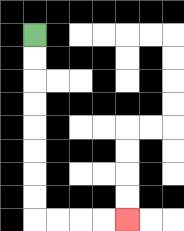{'start': '[1, 1]', 'end': '[5, 9]', 'path_directions': 'D,D,D,D,D,D,D,D,R,R,R,R', 'path_coordinates': '[[1, 1], [1, 2], [1, 3], [1, 4], [1, 5], [1, 6], [1, 7], [1, 8], [1, 9], [2, 9], [3, 9], [4, 9], [5, 9]]'}